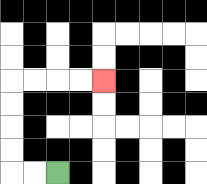{'start': '[2, 7]', 'end': '[4, 3]', 'path_directions': 'L,L,U,U,U,U,R,R,R,R', 'path_coordinates': '[[2, 7], [1, 7], [0, 7], [0, 6], [0, 5], [0, 4], [0, 3], [1, 3], [2, 3], [3, 3], [4, 3]]'}